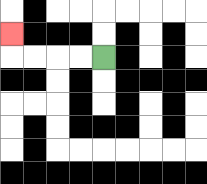{'start': '[4, 2]', 'end': '[0, 1]', 'path_directions': 'L,L,L,L,U', 'path_coordinates': '[[4, 2], [3, 2], [2, 2], [1, 2], [0, 2], [0, 1]]'}